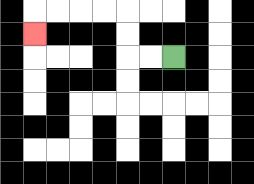{'start': '[7, 2]', 'end': '[1, 1]', 'path_directions': 'L,L,U,U,L,L,L,L,D', 'path_coordinates': '[[7, 2], [6, 2], [5, 2], [5, 1], [5, 0], [4, 0], [3, 0], [2, 0], [1, 0], [1, 1]]'}